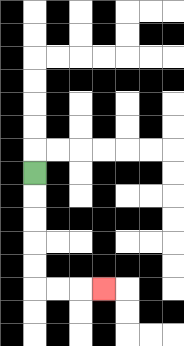{'start': '[1, 7]', 'end': '[4, 12]', 'path_directions': 'D,D,D,D,D,R,R,R', 'path_coordinates': '[[1, 7], [1, 8], [1, 9], [1, 10], [1, 11], [1, 12], [2, 12], [3, 12], [4, 12]]'}